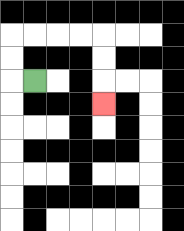{'start': '[1, 3]', 'end': '[4, 4]', 'path_directions': 'L,U,U,R,R,R,R,D,D,D', 'path_coordinates': '[[1, 3], [0, 3], [0, 2], [0, 1], [1, 1], [2, 1], [3, 1], [4, 1], [4, 2], [4, 3], [4, 4]]'}